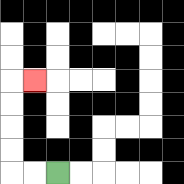{'start': '[2, 7]', 'end': '[1, 3]', 'path_directions': 'L,L,U,U,U,U,R', 'path_coordinates': '[[2, 7], [1, 7], [0, 7], [0, 6], [0, 5], [0, 4], [0, 3], [1, 3]]'}